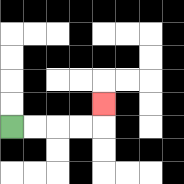{'start': '[0, 5]', 'end': '[4, 4]', 'path_directions': 'R,R,R,R,U', 'path_coordinates': '[[0, 5], [1, 5], [2, 5], [3, 5], [4, 5], [4, 4]]'}